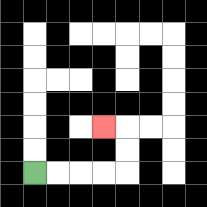{'start': '[1, 7]', 'end': '[4, 5]', 'path_directions': 'R,R,R,R,U,U,L', 'path_coordinates': '[[1, 7], [2, 7], [3, 7], [4, 7], [5, 7], [5, 6], [5, 5], [4, 5]]'}